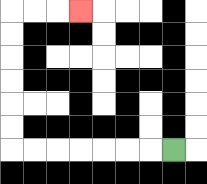{'start': '[7, 6]', 'end': '[3, 0]', 'path_directions': 'L,L,L,L,L,L,L,U,U,U,U,U,U,R,R,R', 'path_coordinates': '[[7, 6], [6, 6], [5, 6], [4, 6], [3, 6], [2, 6], [1, 6], [0, 6], [0, 5], [0, 4], [0, 3], [0, 2], [0, 1], [0, 0], [1, 0], [2, 0], [3, 0]]'}